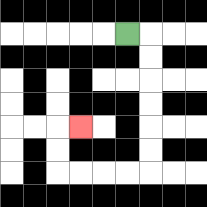{'start': '[5, 1]', 'end': '[3, 5]', 'path_directions': 'R,D,D,D,D,D,D,L,L,L,L,U,U,R', 'path_coordinates': '[[5, 1], [6, 1], [6, 2], [6, 3], [6, 4], [6, 5], [6, 6], [6, 7], [5, 7], [4, 7], [3, 7], [2, 7], [2, 6], [2, 5], [3, 5]]'}